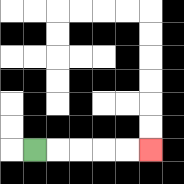{'start': '[1, 6]', 'end': '[6, 6]', 'path_directions': 'R,R,R,R,R', 'path_coordinates': '[[1, 6], [2, 6], [3, 6], [4, 6], [5, 6], [6, 6]]'}